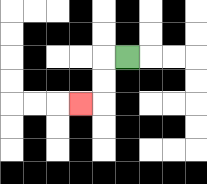{'start': '[5, 2]', 'end': '[3, 4]', 'path_directions': 'L,D,D,L', 'path_coordinates': '[[5, 2], [4, 2], [4, 3], [4, 4], [3, 4]]'}